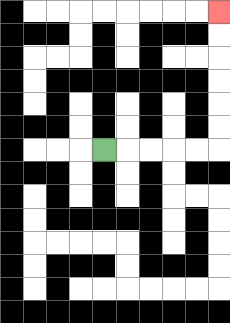{'start': '[4, 6]', 'end': '[9, 0]', 'path_directions': 'R,R,R,R,R,U,U,U,U,U,U', 'path_coordinates': '[[4, 6], [5, 6], [6, 6], [7, 6], [8, 6], [9, 6], [9, 5], [9, 4], [9, 3], [9, 2], [9, 1], [9, 0]]'}